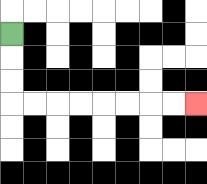{'start': '[0, 1]', 'end': '[8, 4]', 'path_directions': 'D,D,D,R,R,R,R,R,R,R,R', 'path_coordinates': '[[0, 1], [0, 2], [0, 3], [0, 4], [1, 4], [2, 4], [3, 4], [4, 4], [5, 4], [6, 4], [7, 4], [8, 4]]'}